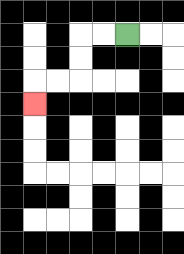{'start': '[5, 1]', 'end': '[1, 4]', 'path_directions': 'L,L,D,D,L,L,D', 'path_coordinates': '[[5, 1], [4, 1], [3, 1], [3, 2], [3, 3], [2, 3], [1, 3], [1, 4]]'}